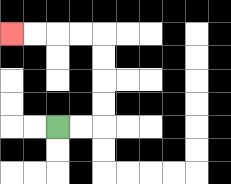{'start': '[2, 5]', 'end': '[0, 1]', 'path_directions': 'R,R,U,U,U,U,L,L,L,L', 'path_coordinates': '[[2, 5], [3, 5], [4, 5], [4, 4], [4, 3], [4, 2], [4, 1], [3, 1], [2, 1], [1, 1], [0, 1]]'}